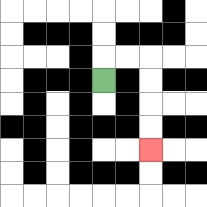{'start': '[4, 3]', 'end': '[6, 6]', 'path_directions': 'U,R,R,D,D,D,D', 'path_coordinates': '[[4, 3], [4, 2], [5, 2], [6, 2], [6, 3], [6, 4], [6, 5], [6, 6]]'}